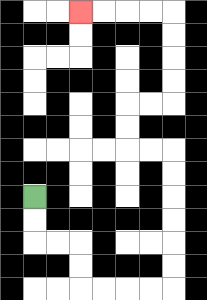{'start': '[1, 8]', 'end': '[3, 0]', 'path_directions': 'D,D,R,R,D,D,R,R,R,R,U,U,U,U,U,U,L,L,U,U,R,R,U,U,U,U,L,L,L,L', 'path_coordinates': '[[1, 8], [1, 9], [1, 10], [2, 10], [3, 10], [3, 11], [3, 12], [4, 12], [5, 12], [6, 12], [7, 12], [7, 11], [7, 10], [7, 9], [7, 8], [7, 7], [7, 6], [6, 6], [5, 6], [5, 5], [5, 4], [6, 4], [7, 4], [7, 3], [7, 2], [7, 1], [7, 0], [6, 0], [5, 0], [4, 0], [3, 0]]'}